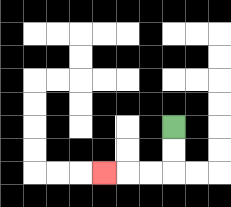{'start': '[7, 5]', 'end': '[4, 7]', 'path_directions': 'D,D,L,L,L', 'path_coordinates': '[[7, 5], [7, 6], [7, 7], [6, 7], [5, 7], [4, 7]]'}